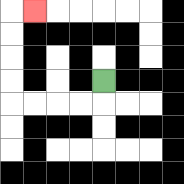{'start': '[4, 3]', 'end': '[1, 0]', 'path_directions': 'D,L,L,L,L,U,U,U,U,R', 'path_coordinates': '[[4, 3], [4, 4], [3, 4], [2, 4], [1, 4], [0, 4], [0, 3], [0, 2], [0, 1], [0, 0], [1, 0]]'}